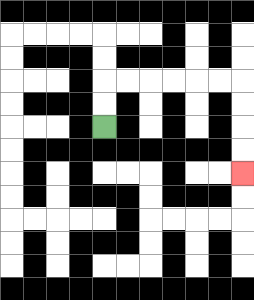{'start': '[4, 5]', 'end': '[10, 7]', 'path_directions': 'U,U,R,R,R,R,R,R,D,D,D,D', 'path_coordinates': '[[4, 5], [4, 4], [4, 3], [5, 3], [6, 3], [7, 3], [8, 3], [9, 3], [10, 3], [10, 4], [10, 5], [10, 6], [10, 7]]'}